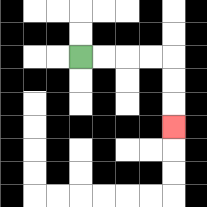{'start': '[3, 2]', 'end': '[7, 5]', 'path_directions': 'R,R,R,R,D,D,D', 'path_coordinates': '[[3, 2], [4, 2], [5, 2], [6, 2], [7, 2], [7, 3], [7, 4], [7, 5]]'}